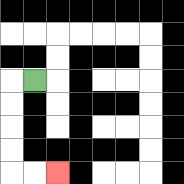{'start': '[1, 3]', 'end': '[2, 7]', 'path_directions': 'L,D,D,D,D,R,R', 'path_coordinates': '[[1, 3], [0, 3], [0, 4], [0, 5], [0, 6], [0, 7], [1, 7], [2, 7]]'}